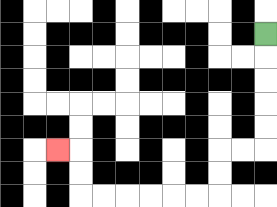{'start': '[11, 1]', 'end': '[2, 6]', 'path_directions': 'D,D,D,D,D,L,L,D,D,L,L,L,L,L,L,U,U,L', 'path_coordinates': '[[11, 1], [11, 2], [11, 3], [11, 4], [11, 5], [11, 6], [10, 6], [9, 6], [9, 7], [9, 8], [8, 8], [7, 8], [6, 8], [5, 8], [4, 8], [3, 8], [3, 7], [3, 6], [2, 6]]'}